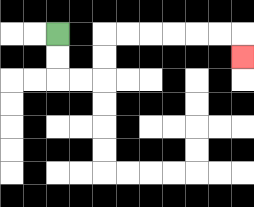{'start': '[2, 1]', 'end': '[10, 2]', 'path_directions': 'D,D,R,R,U,U,R,R,R,R,R,R,D', 'path_coordinates': '[[2, 1], [2, 2], [2, 3], [3, 3], [4, 3], [4, 2], [4, 1], [5, 1], [6, 1], [7, 1], [8, 1], [9, 1], [10, 1], [10, 2]]'}